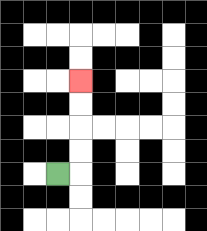{'start': '[2, 7]', 'end': '[3, 3]', 'path_directions': 'R,U,U,U,U', 'path_coordinates': '[[2, 7], [3, 7], [3, 6], [3, 5], [3, 4], [3, 3]]'}